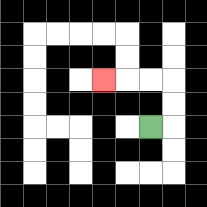{'start': '[6, 5]', 'end': '[4, 3]', 'path_directions': 'R,U,U,L,L,L', 'path_coordinates': '[[6, 5], [7, 5], [7, 4], [7, 3], [6, 3], [5, 3], [4, 3]]'}